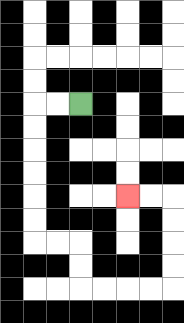{'start': '[3, 4]', 'end': '[5, 8]', 'path_directions': 'L,L,D,D,D,D,D,D,R,R,D,D,R,R,R,R,U,U,U,U,L,L', 'path_coordinates': '[[3, 4], [2, 4], [1, 4], [1, 5], [1, 6], [1, 7], [1, 8], [1, 9], [1, 10], [2, 10], [3, 10], [3, 11], [3, 12], [4, 12], [5, 12], [6, 12], [7, 12], [7, 11], [7, 10], [7, 9], [7, 8], [6, 8], [5, 8]]'}